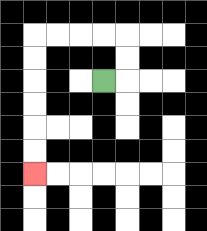{'start': '[4, 3]', 'end': '[1, 7]', 'path_directions': 'R,U,U,L,L,L,L,D,D,D,D,D,D', 'path_coordinates': '[[4, 3], [5, 3], [5, 2], [5, 1], [4, 1], [3, 1], [2, 1], [1, 1], [1, 2], [1, 3], [1, 4], [1, 5], [1, 6], [1, 7]]'}